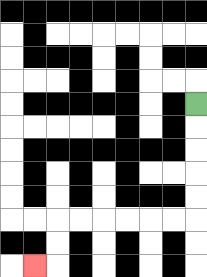{'start': '[8, 4]', 'end': '[1, 11]', 'path_directions': 'D,D,D,D,D,L,L,L,L,L,L,D,D,L', 'path_coordinates': '[[8, 4], [8, 5], [8, 6], [8, 7], [8, 8], [8, 9], [7, 9], [6, 9], [5, 9], [4, 9], [3, 9], [2, 9], [2, 10], [2, 11], [1, 11]]'}